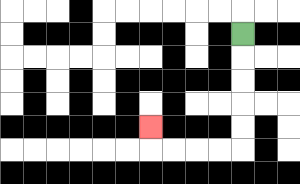{'start': '[10, 1]', 'end': '[6, 5]', 'path_directions': 'D,D,D,D,D,L,L,L,L,U', 'path_coordinates': '[[10, 1], [10, 2], [10, 3], [10, 4], [10, 5], [10, 6], [9, 6], [8, 6], [7, 6], [6, 6], [6, 5]]'}